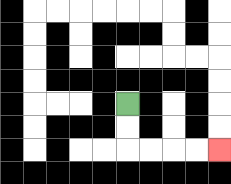{'start': '[5, 4]', 'end': '[9, 6]', 'path_directions': 'D,D,R,R,R,R', 'path_coordinates': '[[5, 4], [5, 5], [5, 6], [6, 6], [7, 6], [8, 6], [9, 6]]'}